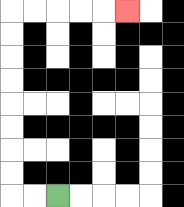{'start': '[2, 8]', 'end': '[5, 0]', 'path_directions': 'L,L,U,U,U,U,U,U,U,U,R,R,R,R,R', 'path_coordinates': '[[2, 8], [1, 8], [0, 8], [0, 7], [0, 6], [0, 5], [0, 4], [0, 3], [0, 2], [0, 1], [0, 0], [1, 0], [2, 0], [3, 0], [4, 0], [5, 0]]'}